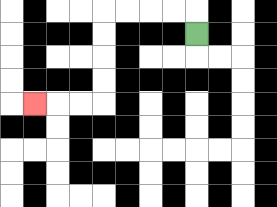{'start': '[8, 1]', 'end': '[1, 4]', 'path_directions': 'U,L,L,L,L,D,D,D,D,L,L,L', 'path_coordinates': '[[8, 1], [8, 0], [7, 0], [6, 0], [5, 0], [4, 0], [4, 1], [4, 2], [4, 3], [4, 4], [3, 4], [2, 4], [1, 4]]'}